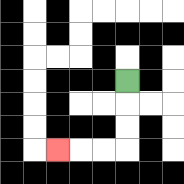{'start': '[5, 3]', 'end': '[2, 6]', 'path_directions': 'D,D,D,L,L,L', 'path_coordinates': '[[5, 3], [5, 4], [5, 5], [5, 6], [4, 6], [3, 6], [2, 6]]'}